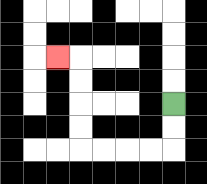{'start': '[7, 4]', 'end': '[2, 2]', 'path_directions': 'D,D,L,L,L,L,U,U,U,U,L', 'path_coordinates': '[[7, 4], [7, 5], [7, 6], [6, 6], [5, 6], [4, 6], [3, 6], [3, 5], [3, 4], [3, 3], [3, 2], [2, 2]]'}